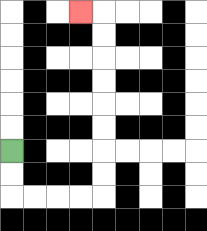{'start': '[0, 6]', 'end': '[3, 0]', 'path_directions': 'D,D,R,R,R,R,U,U,U,U,U,U,U,U,L', 'path_coordinates': '[[0, 6], [0, 7], [0, 8], [1, 8], [2, 8], [3, 8], [4, 8], [4, 7], [4, 6], [4, 5], [4, 4], [4, 3], [4, 2], [4, 1], [4, 0], [3, 0]]'}